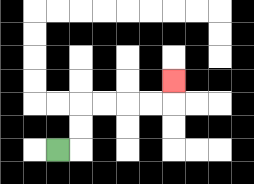{'start': '[2, 6]', 'end': '[7, 3]', 'path_directions': 'R,U,U,R,R,R,R,U', 'path_coordinates': '[[2, 6], [3, 6], [3, 5], [3, 4], [4, 4], [5, 4], [6, 4], [7, 4], [7, 3]]'}